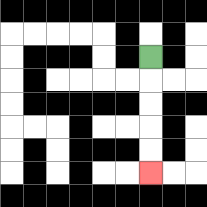{'start': '[6, 2]', 'end': '[6, 7]', 'path_directions': 'D,D,D,D,D', 'path_coordinates': '[[6, 2], [6, 3], [6, 4], [6, 5], [6, 6], [6, 7]]'}